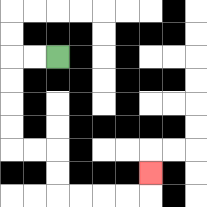{'start': '[2, 2]', 'end': '[6, 7]', 'path_directions': 'L,L,D,D,D,D,R,R,D,D,R,R,R,R,U', 'path_coordinates': '[[2, 2], [1, 2], [0, 2], [0, 3], [0, 4], [0, 5], [0, 6], [1, 6], [2, 6], [2, 7], [2, 8], [3, 8], [4, 8], [5, 8], [6, 8], [6, 7]]'}